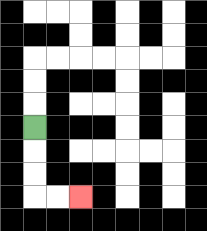{'start': '[1, 5]', 'end': '[3, 8]', 'path_directions': 'D,D,D,R,R', 'path_coordinates': '[[1, 5], [1, 6], [1, 7], [1, 8], [2, 8], [3, 8]]'}